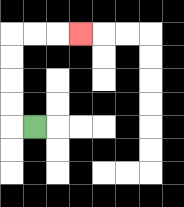{'start': '[1, 5]', 'end': '[3, 1]', 'path_directions': 'L,U,U,U,U,R,R,R', 'path_coordinates': '[[1, 5], [0, 5], [0, 4], [0, 3], [0, 2], [0, 1], [1, 1], [2, 1], [3, 1]]'}